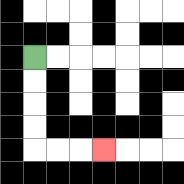{'start': '[1, 2]', 'end': '[4, 6]', 'path_directions': 'D,D,D,D,R,R,R', 'path_coordinates': '[[1, 2], [1, 3], [1, 4], [1, 5], [1, 6], [2, 6], [3, 6], [4, 6]]'}